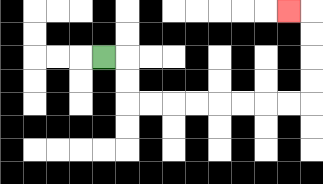{'start': '[4, 2]', 'end': '[12, 0]', 'path_directions': 'R,D,D,R,R,R,R,R,R,R,R,U,U,U,U,L', 'path_coordinates': '[[4, 2], [5, 2], [5, 3], [5, 4], [6, 4], [7, 4], [8, 4], [9, 4], [10, 4], [11, 4], [12, 4], [13, 4], [13, 3], [13, 2], [13, 1], [13, 0], [12, 0]]'}